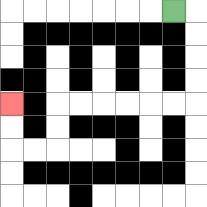{'start': '[7, 0]', 'end': '[0, 4]', 'path_directions': 'R,D,D,D,D,L,L,L,L,L,L,D,D,L,L,U,U', 'path_coordinates': '[[7, 0], [8, 0], [8, 1], [8, 2], [8, 3], [8, 4], [7, 4], [6, 4], [5, 4], [4, 4], [3, 4], [2, 4], [2, 5], [2, 6], [1, 6], [0, 6], [0, 5], [0, 4]]'}